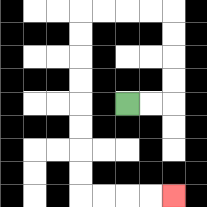{'start': '[5, 4]', 'end': '[7, 8]', 'path_directions': 'R,R,U,U,U,U,L,L,L,L,D,D,D,D,D,D,D,D,R,R,R,R', 'path_coordinates': '[[5, 4], [6, 4], [7, 4], [7, 3], [7, 2], [7, 1], [7, 0], [6, 0], [5, 0], [4, 0], [3, 0], [3, 1], [3, 2], [3, 3], [3, 4], [3, 5], [3, 6], [3, 7], [3, 8], [4, 8], [5, 8], [6, 8], [7, 8]]'}